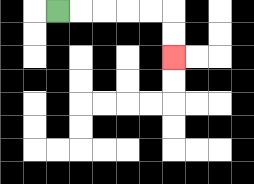{'start': '[2, 0]', 'end': '[7, 2]', 'path_directions': 'R,R,R,R,R,D,D', 'path_coordinates': '[[2, 0], [3, 0], [4, 0], [5, 0], [6, 0], [7, 0], [7, 1], [7, 2]]'}